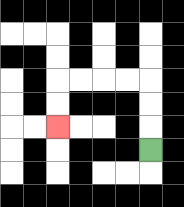{'start': '[6, 6]', 'end': '[2, 5]', 'path_directions': 'U,U,U,L,L,L,L,D,D', 'path_coordinates': '[[6, 6], [6, 5], [6, 4], [6, 3], [5, 3], [4, 3], [3, 3], [2, 3], [2, 4], [2, 5]]'}